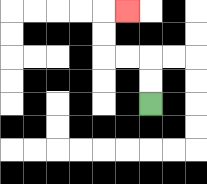{'start': '[6, 4]', 'end': '[5, 0]', 'path_directions': 'U,U,L,L,U,U,R', 'path_coordinates': '[[6, 4], [6, 3], [6, 2], [5, 2], [4, 2], [4, 1], [4, 0], [5, 0]]'}